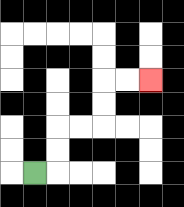{'start': '[1, 7]', 'end': '[6, 3]', 'path_directions': 'R,U,U,R,R,U,U,R,R', 'path_coordinates': '[[1, 7], [2, 7], [2, 6], [2, 5], [3, 5], [4, 5], [4, 4], [4, 3], [5, 3], [6, 3]]'}